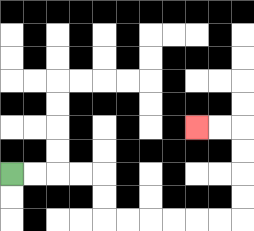{'start': '[0, 7]', 'end': '[8, 5]', 'path_directions': 'R,R,R,R,D,D,R,R,R,R,R,R,U,U,U,U,L,L', 'path_coordinates': '[[0, 7], [1, 7], [2, 7], [3, 7], [4, 7], [4, 8], [4, 9], [5, 9], [6, 9], [7, 9], [8, 9], [9, 9], [10, 9], [10, 8], [10, 7], [10, 6], [10, 5], [9, 5], [8, 5]]'}